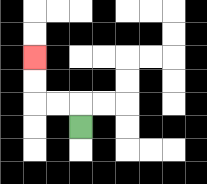{'start': '[3, 5]', 'end': '[1, 2]', 'path_directions': 'U,L,L,U,U', 'path_coordinates': '[[3, 5], [3, 4], [2, 4], [1, 4], [1, 3], [1, 2]]'}